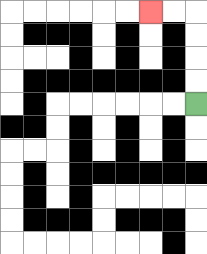{'start': '[8, 4]', 'end': '[6, 0]', 'path_directions': 'U,U,U,U,L,L', 'path_coordinates': '[[8, 4], [8, 3], [8, 2], [8, 1], [8, 0], [7, 0], [6, 0]]'}